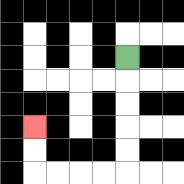{'start': '[5, 2]', 'end': '[1, 5]', 'path_directions': 'D,D,D,D,D,L,L,L,L,U,U', 'path_coordinates': '[[5, 2], [5, 3], [5, 4], [5, 5], [5, 6], [5, 7], [4, 7], [3, 7], [2, 7], [1, 7], [1, 6], [1, 5]]'}